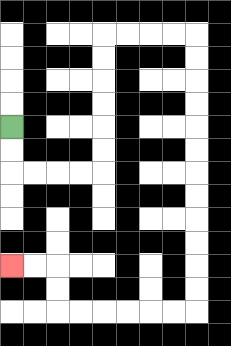{'start': '[0, 5]', 'end': '[0, 11]', 'path_directions': 'D,D,R,R,R,R,U,U,U,U,U,U,R,R,R,R,D,D,D,D,D,D,D,D,D,D,D,D,L,L,L,L,L,L,U,U,L,L', 'path_coordinates': '[[0, 5], [0, 6], [0, 7], [1, 7], [2, 7], [3, 7], [4, 7], [4, 6], [4, 5], [4, 4], [4, 3], [4, 2], [4, 1], [5, 1], [6, 1], [7, 1], [8, 1], [8, 2], [8, 3], [8, 4], [8, 5], [8, 6], [8, 7], [8, 8], [8, 9], [8, 10], [8, 11], [8, 12], [8, 13], [7, 13], [6, 13], [5, 13], [4, 13], [3, 13], [2, 13], [2, 12], [2, 11], [1, 11], [0, 11]]'}